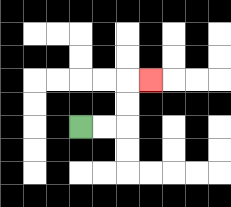{'start': '[3, 5]', 'end': '[6, 3]', 'path_directions': 'R,R,U,U,R', 'path_coordinates': '[[3, 5], [4, 5], [5, 5], [5, 4], [5, 3], [6, 3]]'}